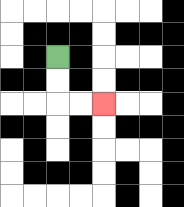{'start': '[2, 2]', 'end': '[4, 4]', 'path_directions': 'D,D,R,R', 'path_coordinates': '[[2, 2], [2, 3], [2, 4], [3, 4], [4, 4]]'}